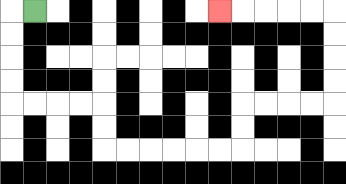{'start': '[1, 0]', 'end': '[9, 0]', 'path_directions': 'L,D,D,D,D,R,R,R,R,D,D,R,R,R,R,R,R,U,U,R,R,R,R,U,U,U,U,L,L,L,L,L', 'path_coordinates': '[[1, 0], [0, 0], [0, 1], [0, 2], [0, 3], [0, 4], [1, 4], [2, 4], [3, 4], [4, 4], [4, 5], [4, 6], [5, 6], [6, 6], [7, 6], [8, 6], [9, 6], [10, 6], [10, 5], [10, 4], [11, 4], [12, 4], [13, 4], [14, 4], [14, 3], [14, 2], [14, 1], [14, 0], [13, 0], [12, 0], [11, 0], [10, 0], [9, 0]]'}